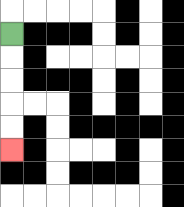{'start': '[0, 1]', 'end': '[0, 6]', 'path_directions': 'D,D,D,D,D', 'path_coordinates': '[[0, 1], [0, 2], [0, 3], [0, 4], [0, 5], [0, 6]]'}